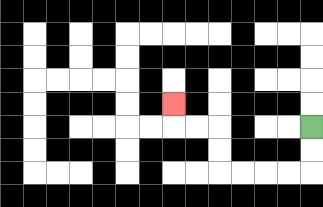{'start': '[13, 5]', 'end': '[7, 4]', 'path_directions': 'D,D,L,L,L,L,U,U,L,L,U', 'path_coordinates': '[[13, 5], [13, 6], [13, 7], [12, 7], [11, 7], [10, 7], [9, 7], [9, 6], [9, 5], [8, 5], [7, 5], [7, 4]]'}